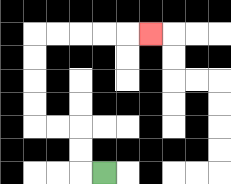{'start': '[4, 7]', 'end': '[6, 1]', 'path_directions': 'L,U,U,L,L,U,U,U,U,R,R,R,R,R', 'path_coordinates': '[[4, 7], [3, 7], [3, 6], [3, 5], [2, 5], [1, 5], [1, 4], [1, 3], [1, 2], [1, 1], [2, 1], [3, 1], [4, 1], [5, 1], [6, 1]]'}